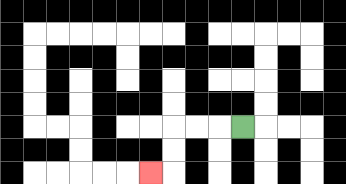{'start': '[10, 5]', 'end': '[6, 7]', 'path_directions': 'L,L,L,D,D,L', 'path_coordinates': '[[10, 5], [9, 5], [8, 5], [7, 5], [7, 6], [7, 7], [6, 7]]'}